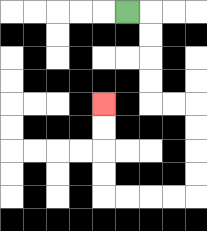{'start': '[5, 0]', 'end': '[4, 4]', 'path_directions': 'R,D,D,D,D,R,R,D,D,D,D,L,L,L,L,U,U,U,U', 'path_coordinates': '[[5, 0], [6, 0], [6, 1], [6, 2], [6, 3], [6, 4], [7, 4], [8, 4], [8, 5], [8, 6], [8, 7], [8, 8], [7, 8], [6, 8], [5, 8], [4, 8], [4, 7], [4, 6], [4, 5], [4, 4]]'}